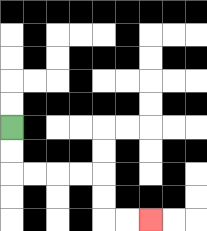{'start': '[0, 5]', 'end': '[6, 9]', 'path_directions': 'D,D,R,R,R,R,D,D,R,R', 'path_coordinates': '[[0, 5], [0, 6], [0, 7], [1, 7], [2, 7], [3, 7], [4, 7], [4, 8], [4, 9], [5, 9], [6, 9]]'}